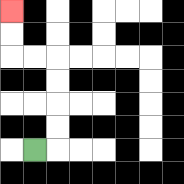{'start': '[1, 6]', 'end': '[0, 0]', 'path_directions': 'R,U,U,U,U,L,L,U,U', 'path_coordinates': '[[1, 6], [2, 6], [2, 5], [2, 4], [2, 3], [2, 2], [1, 2], [0, 2], [0, 1], [0, 0]]'}